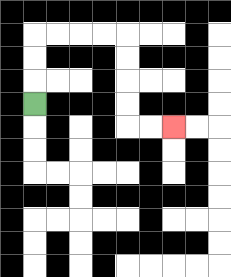{'start': '[1, 4]', 'end': '[7, 5]', 'path_directions': 'U,U,U,R,R,R,R,D,D,D,D,R,R', 'path_coordinates': '[[1, 4], [1, 3], [1, 2], [1, 1], [2, 1], [3, 1], [4, 1], [5, 1], [5, 2], [5, 3], [5, 4], [5, 5], [6, 5], [7, 5]]'}